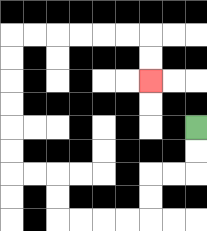{'start': '[8, 5]', 'end': '[6, 3]', 'path_directions': 'D,D,L,L,D,D,L,L,L,L,U,U,L,L,U,U,U,U,U,U,R,R,R,R,R,R,D,D', 'path_coordinates': '[[8, 5], [8, 6], [8, 7], [7, 7], [6, 7], [6, 8], [6, 9], [5, 9], [4, 9], [3, 9], [2, 9], [2, 8], [2, 7], [1, 7], [0, 7], [0, 6], [0, 5], [0, 4], [0, 3], [0, 2], [0, 1], [1, 1], [2, 1], [3, 1], [4, 1], [5, 1], [6, 1], [6, 2], [6, 3]]'}